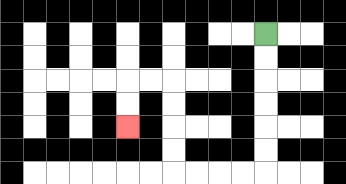{'start': '[11, 1]', 'end': '[5, 5]', 'path_directions': 'D,D,D,D,D,D,L,L,L,L,U,U,U,U,L,L,D,D', 'path_coordinates': '[[11, 1], [11, 2], [11, 3], [11, 4], [11, 5], [11, 6], [11, 7], [10, 7], [9, 7], [8, 7], [7, 7], [7, 6], [7, 5], [7, 4], [7, 3], [6, 3], [5, 3], [5, 4], [5, 5]]'}